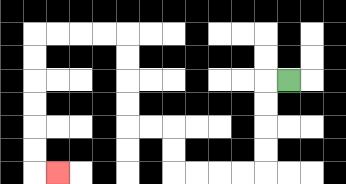{'start': '[12, 3]', 'end': '[2, 7]', 'path_directions': 'L,D,D,D,D,L,L,L,L,U,U,L,L,U,U,U,U,L,L,L,L,D,D,D,D,D,D,R', 'path_coordinates': '[[12, 3], [11, 3], [11, 4], [11, 5], [11, 6], [11, 7], [10, 7], [9, 7], [8, 7], [7, 7], [7, 6], [7, 5], [6, 5], [5, 5], [5, 4], [5, 3], [5, 2], [5, 1], [4, 1], [3, 1], [2, 1], [1, 1], [1, 2], [1, 3], [1, 4], [1, 5], [1, 6], [1, 7], [2, 7]]'}